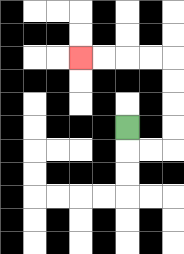{'start': '[5, 5]', 'end': '[3, 2]', 'path_directions': 'D,R,R,U,U,U,U,L,L,L,L', 'path_coordinates': '[[5, 5], [5, 6], [6, 6], [7, 6], [7, 5], [7, 4], [7, 3], [7, 2], [6, 2], [5, 2], [4, 2], [3, 2]]'}